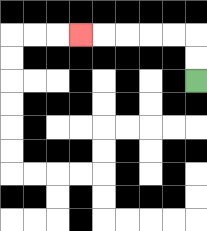{'start': '[8, 3]', 'end': '[3, 1]', 'path_directions': 'U,U,L,L,L,L,L', 'path_coordinates': '[[8, 3], [8, 2], [8, 1], [7, 1], [6, 1], [5, 1], [4, 1], [3, 1]]'}